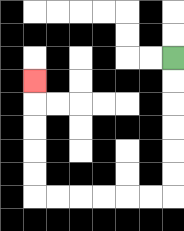{'start': '[7, 2]', 'end': '[1, 3]', 'path_directions': 'D,D,D,D,D,D,L,L,L,L,L,L,U,U,U,U,U', 'path_coordinates': '[[7, 2], [7, 3], [7, 4], [7, 5], [7, 6], [7, 7], [7, 8], [6, 8], [5, 8], [4, 8], [3, 8], [2, 8], [1, 8], [1, 7], [1, 6], [1, 5], [1, 4], [1, 3]]'}